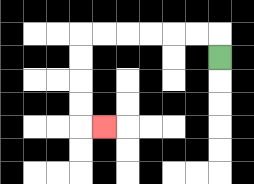{'start': '[9, 2]', 'end': '[4, 5]', 'path_directions': 'U,L,L,L,L,L,L,D,D,D,D,R', 'path_coordinates': '[[9, 2], [9, 1], [8, 1], [7, 1], [6, 1], [5, 1], [4, 1], [3, 1], [3, 2], [3, 3], [3, 4], [3, 5], [4, 5]]'}